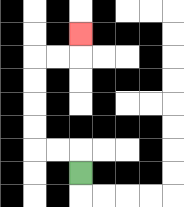{'start': '[3, 7]', 'end': '[3, 1]', 'path_directions': 'U,L,L,U,U,U,U,R,R,U', 'path_coordinates': '[[3, 7], [3, 6], [2, 6], [1, 6], [1, 5], [1, 4], [1, 3], [1, 2], [2, 2], [3, 2], [3, 1]]'}